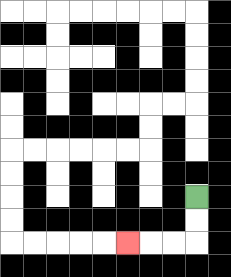{'start': '[8, 8]', 'end': '[5, 10]', 'path_directions': 'D,D,L,L,L', 'path_coordinates': '[[8, 8], [8, 9], [8, 10], [7, 10], [6, 10], [5, 10]]'}